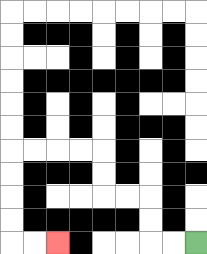{'start': '[8, 10]', 'end': '[2, 10]', 'path_directions': 'L,L,U,U,L,L,U,U,L,L,L,L,D,D,D,D,R,R', 'path_coordinates': '[[8, 10], [7, 10], [6, 10], [6, 9], [6, 8], [5, 8], [4, 8], [4, 7], [4, 6], [3, 6], [2, 6], [1, 6], [0, 6], [0, 7], [0, 8], [0, 9], [0, 10], [1, 10], [2, 10]]'}